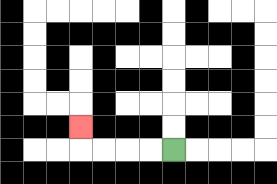{'start': '[7, 6]', 'end': '[3, 5]', 'path_directions': 'L,L,L,L,U', 'path_coordinates': '[[7, 6], [6, 6], [5, 6], [4, 6], [3, 6], [3, 5]]'}